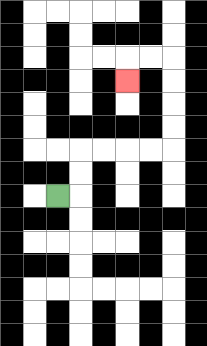{'start': '[2, 8]', 'end': '[5, 3]', 'path_directions': 'R,U,U,R,R,R,R,U,U,U,U,L,L,D', 'path_coordinates': '[[2, 8], [3, 8], [3, 7], [3, 6], [4, 6], [5, 6], [6, 6], [7, 6], [7, 5], [7, 4], [7, 3], [7, 2], [6, 2], [5, 2], [5, 3]]'}